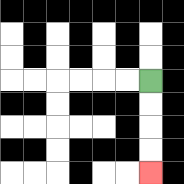{'start': '[6, 3]', 'end': '[6, 7]', 'path_directions': 'D,D,D,D', 'path_coordinates': '[[6, 3], [6, 4], [6, 5], [6, 6], [6, 7]]'}